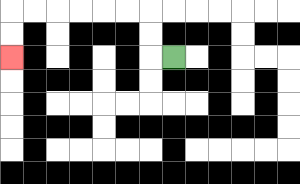{'start': '[7, 2]', 'end': '[0, 2]', 'path_directions': 'L,U,U,L,L,L,L,L,L,D,D', 'path_coordinates': '[[7, 2], [6, 2], [6, 1], [6, 0], [5, 0], [4, 0], [3, 0], [2, 0], [1, 0], [0, 0], [0, 1], [0, 2]]'}